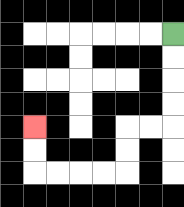{'start': '[7, 1]', 'end': '[1, 5]', 'path_directions': 'D,D,D,D,L,L,D,D,L,L,L,L,U,U', 'path_coordinates': '[[7, 1], [7, 2], [7, 3], [7, 4], [7, 5], [6, 5], [5, 5], [5, 6], [5, 7], [4, 7], [3, 7], [2, 7], [1, 7], [1, 6], [1, 5]]'}